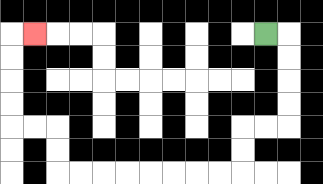{'start': '[11, 1]', 'end': '[1, 1]', 'path_directions': 'R,D,D,D,D,L,L,D,D,L,L,L,L,L,L,L,L,U,U,L,L,U,U,U,U,R', 'path_coordinates': '[[11, 1], [12, 1], [12, 2], [12, 3], [12, 4], [12, 5], [11, 5], [10, 5], [10, 6], [10, 7], [9, 7], [8, 7], [7, 7], [6, 7], [5, 7], [4, 7], [3, 7], [2, 7], [2, 6], [2, 5], [1, 5], [0, 5], [0, 4], [0, 3], [0, 2], [0, 1], [1, 1]]'}